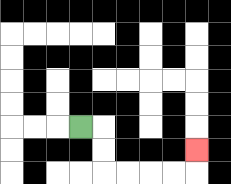{'start': '[3, 5]', 'end': '[8, 6]', 'path_directions': 'R,D,D,R,R,R,R,U', 'path_coordinates': '[[3, 5], [4, 5], [4, 6], [4, 7], [5, 7], [6, 7], [7, 7], [8, 7], [8, 6]]'}